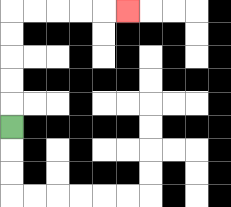{'start': '[0, 5]', 'end': '[5, 0]', 'path_directions': 'U,U,U,U,U,R,R,R,R,R', 'path_coordinates': '[[0, 5], [0, 4], [0, 3], [0, 2], [0, 1], [0, 0], [1, 0], [2, 0], [3, 0], [4, 0], [5, 0]]'}